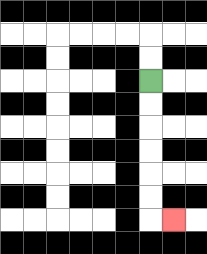{'start': '[6, 3]', 'end': '[7, 9]', 'path_directions': 'D,D,D,D,D,D,R', 'path_coordinates': '[[6, 3], [6, 4], [6, 5], [6, 6], [6, 7], [6, 8], [6, 9], [7, 9]]'}